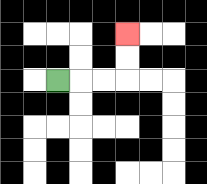{'start': '[2, 3]', 'end': '[5, 1]', 'path_directions': 'R,R,R,U,U', 'path_coordinates': '[[2, 3], [3, 3], [4, 3], [5, 3], [5, 2], [5, 1]]'}